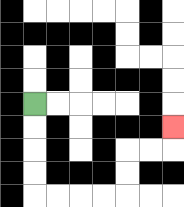{'start': '[1, 4]', 'end': '[7, 5]', 'path_directions': 'D,D,D,D,R,R,R,R,U,U,R,R,U', 'path_coordinates': '[[1, 4], [1, 5], [1, 6], [1, 7], [1, 8], [2, 8], [3, 8], [4, 8], [5, 8], [5, 7], [5, 6], [6, 6], [7, 6], [7, 5]]'}